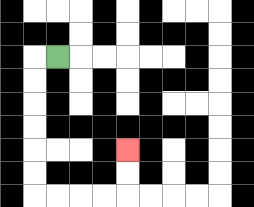{'start': '[2, 2]', 'end': '[5, 6]', 'path_directions': 'L,D,D,D,D,D,D,R,R,R,R,U,U', 'path_coordinates': '[[2, 2], [1, 2], [1, 3], [1, 4], [1, 5], [1, 6], [1, 7], [1, 8], [2, 8], [3, 8], [4, 8], [5, 8], [5, 7], [5, 6]]'}